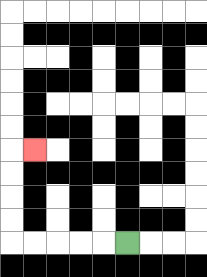{'start': '[5, 10]', 'end': '[1, 6]', 'path_directions': 'L,L,L,L,L,U,U,U,U,R', 'path_coordinates': '[[5, 10], [4, 10], [3, 10], [2, 10], [1, 10], [0, 10], [0, 9], [0, 8], [0, 7], [0, 6], [1, 6]]'}